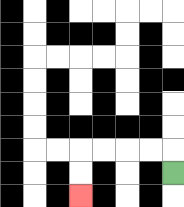{'start': '[7, 7]', 'end': '[3, 8]', 'path_directions': 'U,L,L,L,L,D,D', 'path_coordinates': '[[7, 7], [7, 6], [6, 6], [5, 6], [4, 6], [3, 6], [3, 7], [3, 8]]'}